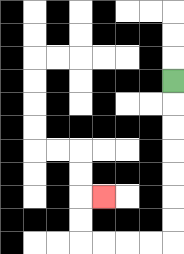{'start': '[7, 3]', 'end': '[4, 8]', 'path_directions': 'D,D,D,D,D,D,D,L,L,L,L,U,U,R', 'path_coordinates': '[[7, 3], [7, 4], [7, 5], [7, 6], [7, 7], [7, 8], [7, 9], [7, 10], [6, 10], [5, 10], [4, 10], [3, 10], [3, 9], [3, 8], [4, 8]]'}